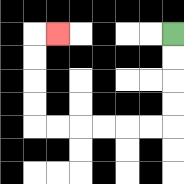{'start': '[7, 1]', 'end': '[2, 1]', 'path_directions': 'D,D,D,D,L,L,L,L,L,L,U,U,U,U,R', 'path_coordinates': '[[7, 1], [7, 2], [7, 3], [7, 4], [7, 5], [6, 5], [5, 5], [4, 5], [3, 5], [2, 5], [1, 5], [1, 4], [1, 3], [1, 2], [1, 1], [2, 1]]'}